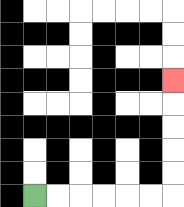{'start': '[1, 8]', 'end': '[7, 3]', 'path_directions': 'R,R,R,R,R,R,U,U,U,U,U', 'path_coordinates': '[[1, 8], [2, 8], [3, 8], [4, 8], [5, 8], [6, 8], [7, 8], [7, 7], [7, 6], [7, 5], [7, 4], [7, 3]]'}